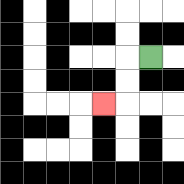{'start': '[6, 2]', 'end': '[4, 4]', 'path_directions': 'L,D,D,L', 'path_coordinates': '[[6, 2], [5, 2], [5, 3], [5, 4], [4, 4]]'}